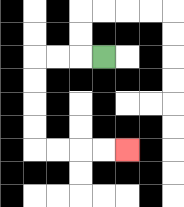{'start': '[4, 2]', 'end': '[5, 6]', 'path_directions': 'L,L,L,D,D,D,D,R,R,R,R', 'path_coordinates': '[[4, 2], [3, 2], [2, 2], [1, 2], [1, 3], [1, 4], [1, 5], [1, 6], [2, 6], [3, 6], [4, 6], [5, 6]]'}